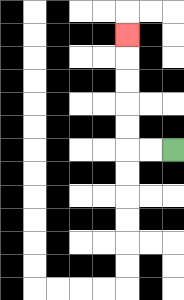{'start': '[7, 6]', 'end': '[5, 1]', 'path_directions': 'L,L,U,U,U,U,U', 'path_coordinates': '[[7, 6], [6, 6], [5, 6], [5, 5], [5, 4], [5, 3], [5, 2], [5, 1]]'}